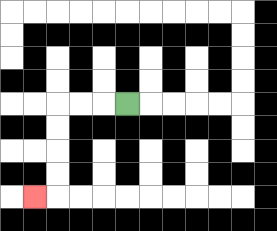{'start': '[5, 4]', 'end': '[1, 8]', 'path_directions': 'L,L,L,D,D,D,D,L', 'path_coordinates': '[[5, 4], [4, 4], [3, 4], [2, 4], [2, 5], [2, 6], [2, 7], [2, 8], [1, 8]]'}